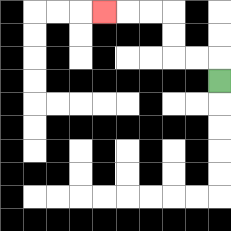{'start': '[9, 3]', 'end': '[4, 0]', 'path_directions': 'U,L,L,U,U,L,L,L', 'path_coordinates': '[[9, 3], [9, 2], [8, 2], [7, 2], [7, 1], [7, 0], [6, 0], [5, 0], [4, 0]]'}